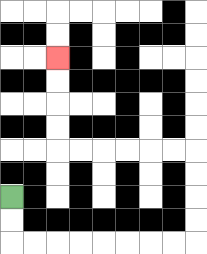{'start': '[0, 8]', 'end': '[2, 2]', 'path_directions': 'D,D,R,R,R,R,R,R,R,R,U,U,U,U,L,L,L,L,L,L,U,U,U,U', 'path_coordinates': '[[0, 8], [0, 9], [0, 10], [1, 10], [2, 10], [3, 10], [4, 10], [5, 10], [6, 10], [7, 10], [8, 10], [8, 9], [8, 8], [8, 7], [8, 6], [7, 6], [6, 6], [5, 6], [4, 6], [3, 6], [2, 6], [2, 5], [2, 4], [2, 3], [2, 2]]'}